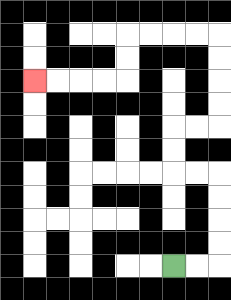{'start': '[7, 11]', 'end': '[1, 3]', 'path_directions': 'R,R,U,U,U,U,L,L,U,U,R,R,U,U,U,U,L,L,L,L,D,D,L,L,L,L', 'path_coordinates': '[[7, 11], [8, 11], [9, 11], [9, 10], [9, 9], [9, 8], [9, 7], [8, 7], [7, 7], [7, 6], [7, 5], [8, 5], [9, 5], [9, 4], [9, 3], [9, 2], [9, 1], [8, 1], [7, 1], [6, 1], [5, 1], [5, 2], [5, 3], [4, 3], [3, 3], [2, 3], [1, 3]]'}